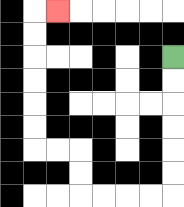{'start': '[7, 2]', 'end': '[2, 0]', 'path_directions': 'D,D,D,D,D,D,L,L,L,L,U,U,L,L,U,U,U,U,U,U,R', 'path_coordinates': '[[7, 2], [7, 3], [7, 4], [7, 5], [7, 6], [7, 7], [7, 8], [6, 8], [5, 8], [4, 8], [3, 8], [3, 7], [3, 6], [2, 6], [1, 6], [1, 5], [1, 4], [1, 3], [1, 2], [1, 1], [1, 0], [2, 0]]'}